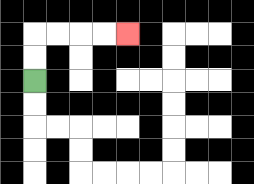{'start': '[1, 3]', 'end': '[5, 1]', 'path_directions': 'U,U,R,R,R,R', 'path_coordinates': '[[1, 3], [1, 2], [1, 1], [2, 1], [3, 1], [4, 1], [5, 1]]'}